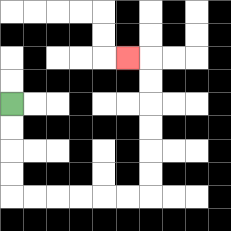{'start': '[0, 4]', 'end': '[5, 2]', 'path_directions': 'D,D,D,D,R,R,R,R,R,R,U,U,U,U,U,U,L', 'path_coordinates': '[[0, 4], [0, 5], [0, 6], [0, 7], [0, 8], [1, 8], [2, 8], [3, 8], [4, 8], [5, 8], [6, 8], [6, 7], [6, 6], [6, 5], [6, 4], [6, 3], [6, 2], [5, 2]]'}